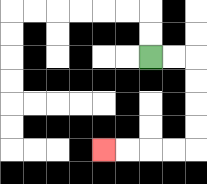{'start': '[6, 2]', 'end': '[4, 6]', 'path_directions': 'R,R,D,D,D,D,L,L,L,L', 'path_coordinates': '[[6, 2], [7, 2], [8, 2], [8, 3], [8, 4], [8, 5], [8, 6], [7, 6], [6, 6], [5, 6], [4, 6]]'}